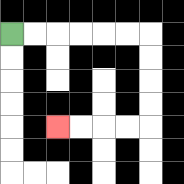{'start': '[0, 1]', 'end': '[2, 5]', 'path_directions': 'R,R,R,R,R,R,D,D,D,D,L,L,L,L', 'path_coordinates': '[[0, 1], [1, 1], [2, 1], [3, 1], [4, 1], [5, 1], [6, 1], [6, 2], [6, 3], [6, 4], [6, 5], [5, 5], [4, 5], [3, 5], [2, 5]]'}